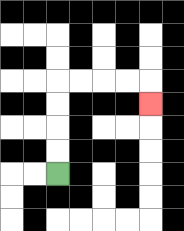{'start': '[2, 7]', 'end': '[6, 4]', 'path_directions': 'U,U,U,U,R,R,R,R,D', 'path_coordinates': '[[2, 7], [2, 6], [2, 5], [2, 4], [2, 3], [3, 3], [4, 3], [5, 3], [6, 3], [6, 4]]'}